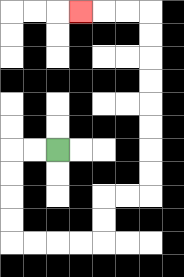{'start': '[2, 6]', 'end': '[3, 0]', 'path_directions': 'L,L,D,D,D,D,R,R,R,R,U,U,R,R,U,U,U,U,U,U,U,U,L,L,L', 'path_coordinates': '[[2, 6], [1, 6], [0, 6], [0, 7], [0, 8], [0, 9], [0, 10], [1, 10], [2, 10], [3, 10], [4, 10], [4, 9], [4, 8], [5, 8], [6, 8], [6, 7], [6, 6], [6, 5], [6, 4], [6, 3], [6, 2], [6, 1], [6, 0], [5, 0], [4, 0], [3, 0]]'}